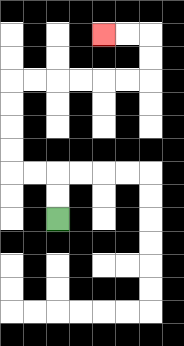{'start': '[2, 9]', 'end': '[4, 1]', 'path_directions': 'U,U,L,L,U,U,U,U,R,R,R,R,R,R,U,U,L,L', 'path_coordinates': '[[2, 9], [2, 8], [2, 7], [1, 7], [0, 7], [0, 6], [0, 5], [0, 4], [0, 3], [1, 3], [2, 3], [3, 3], [4, 3], [5, 3], [6, 3], [6, 2], [6, 1], [5, 1], [4, 1]]'}